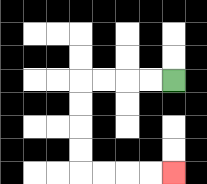{'start': '[7, 3]', 'end': '[7, 7]', 'path_directions': 'L,L,L,L,D,D,D,D,R,R,R,R', 'path_coordinates': '[[7, 3], [6, 3], [5, 3], [4, 3], [3, 3], [3, 4], [3, 5], [3, 6], [3, 7], [4, 7], [5, 7], [6, 7], [7, 7]]'}